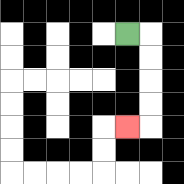{'start': '[5, 1]', 'end': '[5, 5]', 'path_directions': 'R,D,D,D,D,L', 'path_coordinates': '[[5, 1], [6, 1], [6, 2], [6, 3], [6, 4], [6, 5], [5, 5]]'}